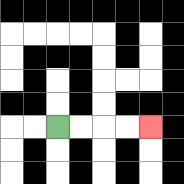{'start': '[2, 5]', 'end': '[6, 5]', 'path_directions': 'R,R,R,R', 'path_coordinates': '[[2, 5], [3, 5], [4, 5], [5, 5], [6, 5]]'}